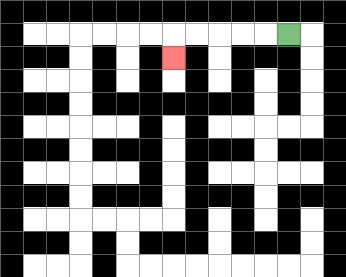{'start': '[12, 1]', 'end': '[7, 2]', 'path_directions': 'L,L,L,L,L,D', 'path_coordinates': '[[12, 1], [11, 1], [10, 1], [9, 1], [8, 1], [7, 1], [7, 2]]'}